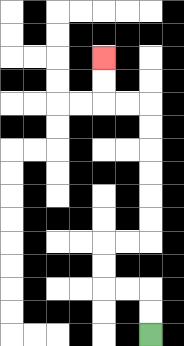{'start': '[6, 14]', 'end': '[4, 2]', 'path_directions': 'U,U,L,L,U,U,R,R,U,U,U,U,U,U,L,L,U,U', 'path_coordinates': '[[6, 14], [6, 13], [6, 12], [5, 12], [4, 12], [4, 11], [4, 10], [5, 10], [6, 10], [6, 9], [6, 8], [6, 7], [6, 6], [6, 5], [6, 4], [5, 4], [4, 4], [4, 3], [4, 2]]'}